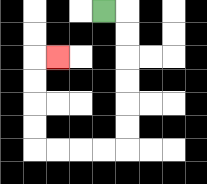{'start': '[4, 0]', 'end': '[2, 2]', 'path_directions': 'R,D,D,D,D,D,D,L,L,L,L,U,U,U,U,R', 'path_coordinates': '[[4, 0], [5, 0], [5, 1], [5, 2], [5, 3], [5, 4], [5, 5], [5, 6], [4, 6], [3, 6], [2, 6], [1, 6], [1, 5], [1, 4], [1, 3], [1, 2], [2, 2]]'}